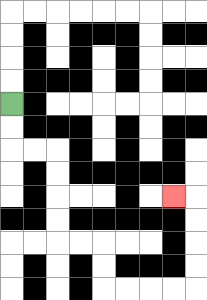{'start': '[0, 4]', 'end': '[7, 8]', 'path_directions': 'D,D,R,R,D,D,D,D,R,R,D,D,R,R,R,R,U,U,U,U,L', 'path_coordinates': '[[0, 4], [0, 5], [0, 6], [1, 6], [2, 6], [2, 7], [2, 8], [2, 9], [2, 10], [3, 10], [4, 10], [4, 11], [4, 12], [5, 12], [6, 12], [7, 12], [8, 12], [8, 11], [8, 10], [8, 9], [8, 8], [7, 8]]'}